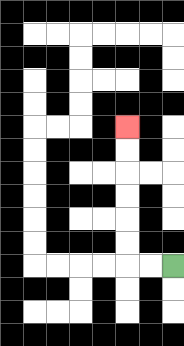{'start': '[7, 11]', 'end': '[5, 5]', 'path_directions': 'L,L,U,U,U,U,U,U', 'path_coordinates': '[[7, 11], [6, 11], [5, 11], [5, 10], [5, 9], [5, 8], [5, 7], [5, 6], [5, 5]]'}